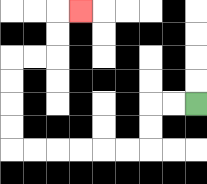{'start': '[8, 4]', 'end': '[3, 0]', 'path_directions': 'L,L,D,D,L,L,L,L,L,L,U,U,U,U,R,R,U,U,R', 'path_coordinates': '[[8, 4], [7, 4], [6, 4], [6, 5], [6, 6], [5, 6], [4, 6], [3, 6], [2, 6], [1, 6], [0, 6], [0, 5], [0, 4], [0, 3], [0, 2], [1, 2], [2, 2], [2, 1], [2, 0], [3, 0]]'}